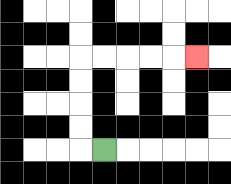{'start': '[4, 6]', 'end': '[8, 2]', 'path_directions': 'L,U,U,U,U,R,R,R,R,R', 'path_coordinates': '[[4, 6], [3, 6], [3, 5], [3, 4], [3, 3], [3, 2], [4, 2], [5, 2], [6, 2], [7, 2], [8, 2]]'}